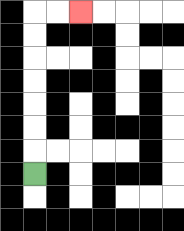{'start': '[1, 7]', 'end': '[3, 0]', 'path_directions': 'U,U,U,U,U,U,U,R,R', 'path_coordinates': '[[1, 7], [1, 6], [1, 5], [1, 4], [1, 3], [1, 2], [1, 1], [1, 0], [2, 0], [3, 0]]'}